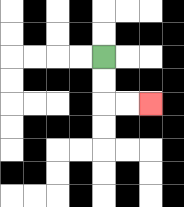{'start': '[4, 2]', 'end': '[6, 4]', 'path_directions': 'D,D,R,R', 'path_coordinates': '[[4, 2], [4, 3], [4, 4], [5, 4], [6, 4]]'}